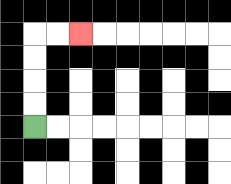{'start': '[1, 5]', 'end': '[3, 1]', 'path_directions': 'U,U,U,U,R,R', 'path_coordinates': '[[1, 5], [1, 4], [1, 3], [1, 2], [1, 1], [2, 1], [3, 1]]'}